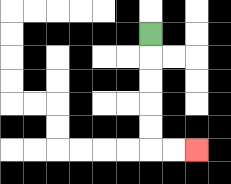{'start': '[6, 1]', 'end': '[8, 6]', 'path_directions': 'D,D,D,D,D,R,R', 'path_coordinates': '[[6, 1], [6, 2], [6, 3], [6, 4], [6, 5], [6, 6], [7, 6], [8, 6]]'}